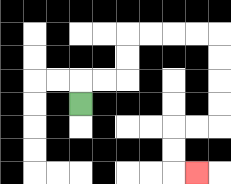{'start': '[3, 4]', 'end': '[8, 7]', 'path_directions': 'U,R,R,U,U,R,R,R,R,D,D,D,D,L,L,D,D,R', 'path_coordinates': '[[3, 4], [3, 3], [4, 3], [5, 3], [5, 2], [5, 1], [6, 1], [7, 1], [8, 1], [9, 1], [9, 2], [9, 3], [9, 4], [9, 5], [8, 5], [7, 5], [7, 6], [7, 7], [8, 7]]'}